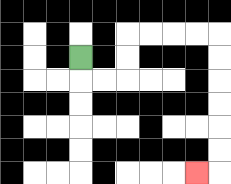{'start': '[3, 2]', 'end': '[8, 7]', 'path_directions': 'D,R,R,U,U,R,R,R,R,D,D,D,D,D,D,L', 'path_coordinates': '[[3, 2], [3, 3], [4, 3], [5, 3], [5, 2], [5, 1], [6, 1], [7, 1], [8, 1], [9, 1], [9, 2], [9, 3], [9, 4], [9, 5], [9, 6], [9, 7], [8, 7]]'}